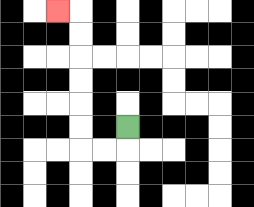{'start': '[5, 5]', 'end': '[2, 0]', 'path_directions': 'D,L,L,U,U,U,U,U,U,L', 'path_coordinates': '[[5, 5], [5, 6], [4, 6], [3, 6], [3, 5], [3, 4], [3, 3], [3, 2], [3, 1], [3, 0], [2, 0]]'}